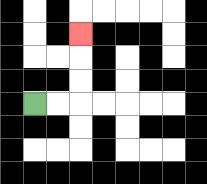{'start': '[1, 4]', 'end': '[3, 1]', 'path_directions': 'R,R,U,U,U', 'path_coordinates': '[[1, 4], [2, 4], [3, 4], [3, 3], [3, 2], [3, 1]]'}